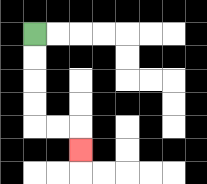{'start': '[1, 1]', 'end': '[3, 6]', 'path_directions': 'D,D,D,D,R,R,D', 'path_coordinates': '[[1, 1], [1, 2], [1, 3], [1, 4], [1, 5], [2, 5], [3, 5], [3, 6]]'}